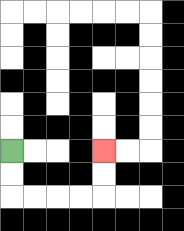{'start': '[0, 6]', 'end': '[4, 6]', 'path_directions': 'D,D,R,R,R,R,U,U', 'path_coordinates': '[[0, 6], [0, 7], [0, 8], [1, 8], [2, 8], [3, 8], [4, 8], [4, 7], [4, 6]]'}